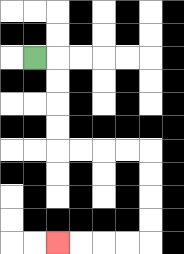{'start': '[1, 2]', 'end': '[2, 10]', 'path_directions': 'R,D,D,D,D,R,R,R,R,D,D,D,D,L,L,L,L', 'path_coordinates': '[[1, 2], [2, 2], [2, 3], [2, 4], [2, 5], [2, 6], [3, 6], [4, 6], [5, 6], [6, 6], [6, 7], [6, 8], [6, 9], [6, 10], [5, 10], [4, 10], [3, 10], [2, 10]]'}